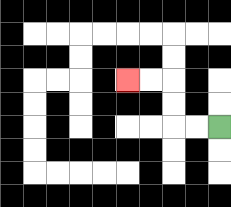{'start': '[9, 5]', 'end': '[5, 3]', 'path_directions': 'L,L,U,U,L,L', 'path_coordinates': '[[9, 5], [8, 5], [7, 5], [7, 4], [7, 3], [6, 3], [5, 3]]'}